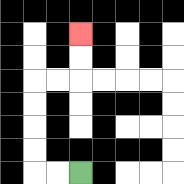{'start': '[3, 7]', 'end': '[3, 1]', 'path_directions': 'L,L,U,U,U,U,R,R,U,U', 'path_coordinates': '[[3, 7], [2, 7], [1, 7], [1, 6], [1, 5], [1, 4], [1, 3], [2, 3], [3, 3], [3, 2], [3, 1]]'}